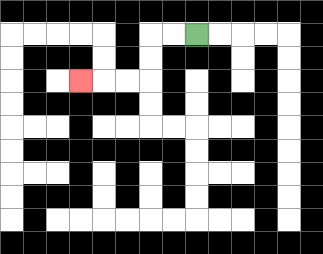{'start': '[8, 1]', 'end': '[3, 3]', 'path_directions': 'L,L,D,D,L,L,L', 'path_coordinates': '[[8, 1], [7, 1], [6, 1], [6, 2], [6, 3], [5, 3], [4, 3], [3, 3]]'}